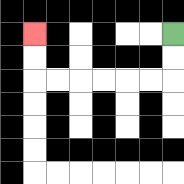{'start': '[7, 1]', 'end': '[1, 1]', 'path_directions': 'D,D,L,L,L,L,L,L,U,U', 'path_coordinates': '[[7, 1], [7, 2], [7, 3], [6, 3], [5, 3], [4, 3], [3, 3], [2, 3], [1, 3], [1, 2], [1, 1]]'}